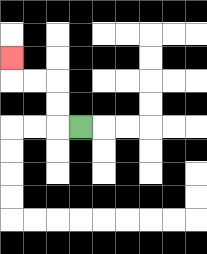{'start': '[3, 5]', 'end': '[0, 2]', 'path_directions': 'L,U,U,L,L,U', 'path_coordinates': '[[3, 5], [2, 5], [2, 4], [2, 3], [1, 3], [0, 3], [0, 2]]'}